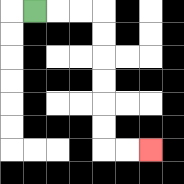{'start': '[1, 0]', 'end': '[6, 6]', 'path_directions': 'R,R,R,D,D,D,D,D,D,R,R', 'path_coordinates': '[[1, 0], [2, 0], [3, 0], [4, 0], [4, 1], [4, 2], [4, 3], [4, 4], [4, 5], [4, 6], [5, 6], [6, 6]]'}